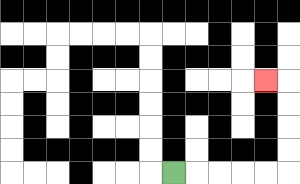{'start': '[7, 7]', 'end': '[11, 3]', 'path_directions': 'R,R,R,R,R,U,U,U,U,L', 'path_coordinates': '[[7, 7], [8, 7], [9, 7], [10, 7], [11, 7], [12, 7], [12, 6], [12, 5], [12, 4], [12, 3], [11, 3]]'}